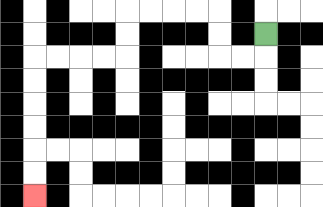{'start': '[11, 1]', 'end': '[1, 8]', 'path_directions': 'D,L,L,U,U,L,L,L,L,D,D,L,L,L,L,D,D,D,D,D,D', 'path_coordinates': '[[11, 1], [11, 2], [10, 2], [9, 2], [9, 1], [9, 0], [8, 0], [7, 0], [6, 0], [5, 0], [5, 1], [5, 2], [4, 2], [3, 2], [2, 2], [1, 2], [1, 3], [1, 4], [1, 5], [1, 6], [1, 7], [1, 8]]'}